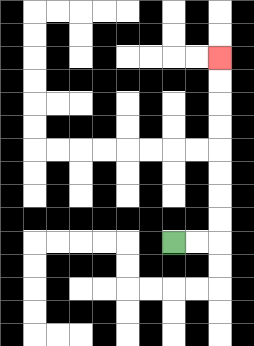{'start': '[7, 10]', 'end': '[9, 2]', 'path_directions': 'R,R,U,U,U,U,U,U,U,U', 'path_coordinates': '[[7, 10], [8, 10], [9, 10], [9, 9], [9, 8], [9, 7], [9, 6], [9, 5], [9, 4], [9, 3], [9, 2]]'}